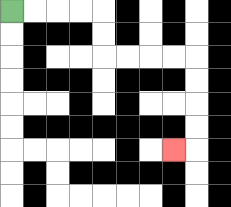{'start': '[0, 0]', 'end': '[7, 6]', 'path_directions': 'R,R,R,R,D,D,R,R,R,R,D,D,D,D,L', 'path_coordinates': '[[0, 0], [1, 0], [2, 0], [3, 0], [4, 0], [4, 1], [4, 2], [5, 2], [6, 2], [7, 2], [8, 2], [8, 3], [8, 4], [8, 5], [8, 6], [7, 6]]'}